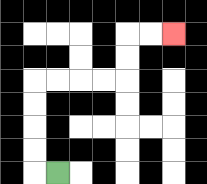{'start': '[2, 7]', 'end': '[7, 1]', 'path_directions': 'L,U,U,U,U,R,R,R,R,U,U,R,R', 'path_coordinates': '[[2, 7], [1, 7], [1, 6], [1, 5], [1, 4], [1, 3], [2, 3], [3, 3], [4, 3], [5, 3], [5, 2], [5, 1], [6, 1], [7, 1]]'}